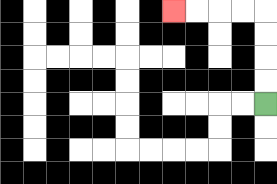{'start': '[11, 4]', 'end': '[7, 0]', 'path_directions': 'U,U,U,U,L,L,L,L', 'path_coordinates': '[[11, 4], [11, 3], [11, 2], [11, 1], [11, 0], [10, 0], [9, 0], [8, 0], [7, 0]]'}